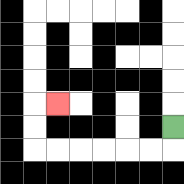{'start': '[7, 5]', 'end': '[2, 4]', 'path_directions': 'D,L,L,L,L,L,L,U,U,R', 'path_coordinates': '[[7, 5], [7, 6], [6, 6], [5, 6], [4, 6], [3, 6], [2, 6], [1, 6], [1, 5], [1, 4], [2, 4]]'}